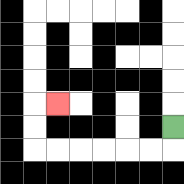{'start': '[7, 5]', 'end': '[2, 4]', 'path_directions': 'D,L,L,L,L,L,L,U,U,R', 'path_coordinates': '[[7, 5], [7, 6], [6, 6], [5, 6], [4, 6], [3, 6], [2, 6], [1, 6], [1, 5], [1, 4], [2, 4]]'}